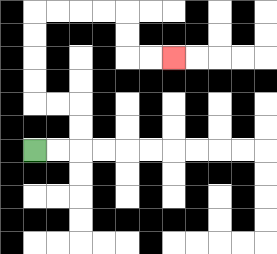{'start': '[1, 6]', 'end': '[7, 2]', 'path_directions': 'R,R,U,U,L,L,U,U,U,U,R,R,R,R,D,D,R,R', 'path_coordinates': '[[1, 6], [2, 6], [3, 6], [3, 5], [3, 4], [2, 4], [1, 4], [1, 3], [1, 2], [1, 1], [1, 0], [2, 0], [3, 0], [4, 0], [5, 0], [5, 1], [5, 2], [6, 2], [7, 2]]'}